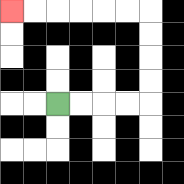{'start': '[2, 4]', 'end': '[0, 0]', 'path_directions': 'R,R,R,R,U,U,U,U,L,L,L,L,L,L', 'path_coordinates': '[[2, 4], [3, 4], [4, 4], [5, 4], [6, 4], [6, 3], [6, 2], [6, 1], [6, 0], [5, 0], [4, 0], [3, 0], [2, 0], [1, 0], [0, 0]]'}